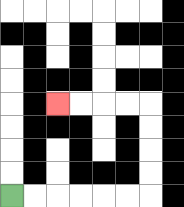{'start': '[0, 8]', 'end': '[2, 4]', 'path_directions': 'R,R,R,R,R,R,U,U,U,U,L,L,L,L', 'path_coordinates': '[[0, 8], [1, 8], [2, 8], [3, 8], [4, 8], [5, 8], [6, 8], [6, 7], [6, 6], [6, 5], [6, 4], [5, 4], [4, 4], [3, 4], [2, 4]]'}